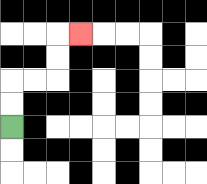{'start': '[0, 5]', 'end': '[3, 1]', 'path_directions': 'U,U,R,R,U,U,R', 'path_coordinates': '[[0, 5], [0, 4], [0, 3], [1, 3], [2, 3], [2, 2], [2, 1], [3, 1]]'}